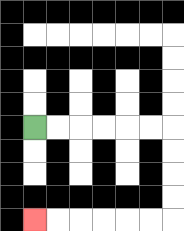{'start': '[1, 5]', 'end': '[1, 9]', 'path_directions': 'R,R,R,R,R,R,D,D,D,D,L,L,L,L,L,L', 'path_coordinates': '[[1, 5], [2, 5], [3, 5], [4, 5], [5, 5], [6, 5], [7, 5], [7, 6], [7, 7], [7, 8], [7, 9], [6, 9], [5, 9], [4, 9], [3, 9], [2, 9], [1, 9]]'}